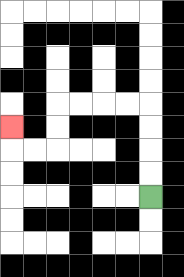{'start': '[6, 8]', 'end': '[0, 5]', 'path_directions': 'U,U,U,U,L,L,L,L,D,D,L,L,U', 'path_coordinates': '[[6, 8], [6, 7], [6, 6], [6, 5], [6, 4], [5, 4], [4, 4], [3, 4], [2, 4], [2, 5], [2, 6], [1, 6], [0, 6], [0, 5]]'}